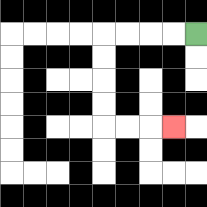{'start': '[8, 1]', 'end': '[7, 5]', 'path_directions': 'L,L,L,L,D,D,D,D,R,R,R', 'path_coordinates': '[[8, 1], [7, 1], [6, 1], [5, 1], [4, 1], [4, 2], [4, 3], [4, 4], [4, 5], [5, 5], [6, 5], [7, 5]]'}